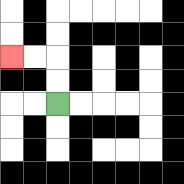{'start': '[2, 4]', 'end': '[0, 2]', 'path_directions': 'U,U,L,L', 'path_coordinates': '[[2, 4], [2, 3], [2, 2], [1, 2], [0, 2]]'}